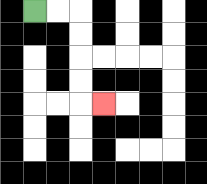{'start': '[1, 0]', 'end': '[4, 4]', 'path_directions': 'R,R,D,D,D,D,R', 'path_coordinates': '[[1, 0], [2, 0], [3, 0], [3, 1], [3, 2], [3, 3], [3, 4], [4, 4]]'}